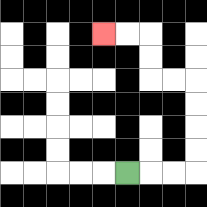{'start': '[5, 7]', 'end': '[4, 1]', 'path_directions': 'R,R,R,U,U,U,U,L,L,U,U,L,L', 'path_coordinates': '[[5, 7], [6, 7], [7, 7], [8, 7], [8, 6], [8, 5], [8, 4], [8, 3], [7, 3], [6, 3], [6, 2], [6, 1], [5, 1], [4, 1]]'}